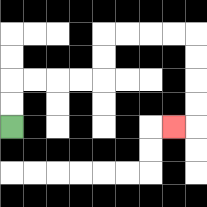{'start': '[0, 5]', 'end': '[7, 5]', 'path_directions': 'U,U,R,R,R,R,U,U,R,R,R,R,D,D,D,D,L', 'path_coordinates': '[[0, 5], [0, 4], [0, 3], [1, 3], [2, 3], [3, 3], [4, 3], [4, 2], [4, 1], [5, 1], [6, 1], [7, 1], [8, 1], [8, 2], [8, 3], [8, 4], [8, 5], [7, 5]]'}